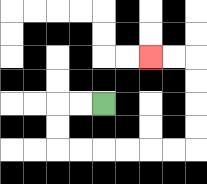{'start': '[4, 4]', 'end': '[6, 2]', 'path_directions': 'L,L,D,D,R,R,R,R,R,R,U,U,U,U,L,L', 'path_coordinates': '[[4, 4], [3, 4], [2, 4], [2, 5], [2, 6], [3, 6], [4, 6], [5, 6], [6, 6], [7, 6], [8, 6], [8, 5], [8, 4], [8, 3], [8, 2], [7, 2], [6, 2]]'}